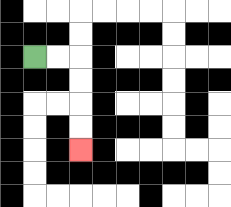{'start': '[1, 2]', 'end': '[3, 6]', 'path_directions': 'R,R,D,D,D,D', 'path_coordinates': '[[1, 2], [2, 2], [3, 2], [3, 3], [3, 4], [3, 5], [3, 6]]'}